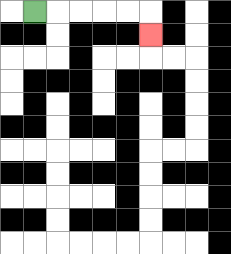{'start': '[1, 0]', 'end': '[6, 1]', 'path_directions': 'R,R,R,R,R,D', 'path_coordinates': '[[1, 0], [2, 0], [3, 0], [4, 0], [5, 0], [6, 0], [6, 1]]'}